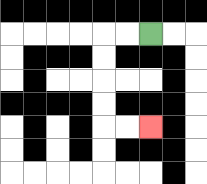{'start': '[6, 1]', 'end': '[6, 5]', 'path_directions': 'L,L,D,D,D,D,R,R', 'path_coordinates': '[[6, 1], [5, 1], [4, 1], [4, 2], [4, 3], [4, 4], [4, 5], [5, 5], [6, 5]]'}